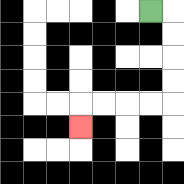{'start': '[6, 0]', 'end': '[3, 5]', 'path_directions': 'R,D,D,D,D,L,L,L,L,D', 'path_coordinates': '[[6, 0], [7, 0], [7, 1], [7, 2], [7, 3], [7, 4], [6, 4], [5, 4], [4, 4], [3, 4], [3, 5]]'}